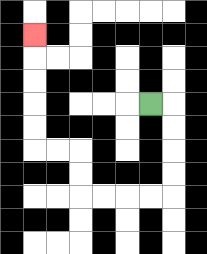{'start': '[6, 4]', 'end': '[1, 1]', 'path_directions': 'R,D,D,D,D,L,L,L,L,U,U,L,L,U,U,U,U,U', 'path_coordinates': '[[6, 4], [7, 4], [7, 5], [7, 6], [7, 7], [7, 8], [6, 8], [5, 8], [4, 8], [3, 8], [3, 7], [3, 6], [2, 6], [1, 6], [1, 5], [1, 4], [1, 3], [1, 2], [1, 1]]'}